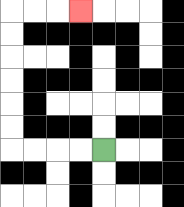{'start': '[4, 6]', 'end': '[3, 0]', 'path_directions': 'L,L,L,L,U,U,U,U,U,U,R,R,R', 'path_coordinates': '[[4, 6], [3, 6], [2, 6], [1, 6], [0, 6], [0, 5], [0, 4], [0, 3], [0, 2], [0, 1], [0, 0], [1, 0], [2, 0], [3, 0]]'}